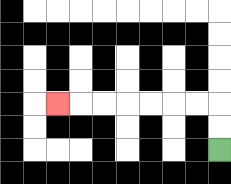{'start': '[9, 6]', 'end': '[2, 4]', 'path_directions': 'U,U,L,L,L,L,L,L,L', 'path_coordinates': '[[9, 6], [9, 5], [9, 4], [8, 4], [7, 4], [6, 4], [5, 4], [4, 4], [3, 4], [2, 4]]'}